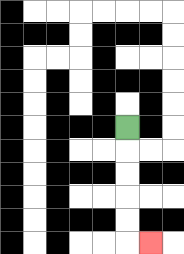{'start': '[5, 5]', 'end': '[6, 10]', 'path_directions': 'D,D,D,D,D,R', 'path_coordinates': '[[5, 5], [5, 6], [5, 7], [5, 8], [5, 9], [5, 10], [6, 10]]'}